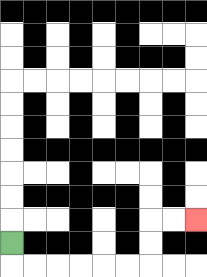{'start': '[0, 10]', 'end': '[8, 9]', 'path_directions': 'D,R,R,R,R,R,R,U,U,R,R', 'path_coordinates': '[[0, 10], [0, 11], [1, 11], [2, 11], [3, 11], [4, 11], [5, 11], [6, 11], [6, 10], [6, 9], [7, 9], [8, 9]]'}